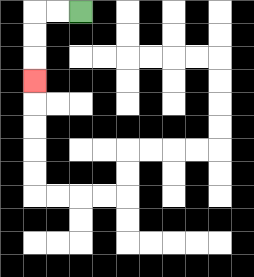{'start': '[3, 0]', 'end': '[1, 3]', 'path_directions': 'L,L,D,D,D', 'path_coordinates': '[[3, 0], [2, 0], [1, 0], [1, 1], [1, 2], [1, 3]]'}